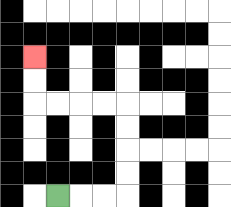{'start': '[2, 8]', 'end': '[1, 2]', 'path_directions': 'R,R,R,U,U,U,U,L,L,L,L,U,U', 'path_coordinates': '[[2, 8], [3, 8], [4, 8], [5, 8], [5, 7], [5, 6], [5, 5], [5, 4], [4, 4], [3, 4], [2, 4], [1, 4], [1, 3], [1, 2]]'}